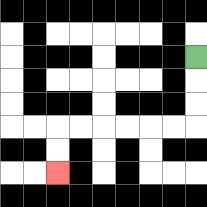{'start': '[8, 2]', 'end': '[2, 7]', 'path_directions': 'D,D,D,L,L,L,L,L,L,D,D', 'path_coordinates': '[[8, 2], [8, 3], [8, 4], [8, 5], [7, 5], [6, 5], [5, 5], [4, 5], [3, 5], [2, 5], [2, 6], [2, 7]]'}